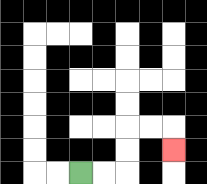{'start': '[3, 7]', 'end': '[7, 6]', 'path_directions': 'R,R,U,U,R,R,D', 'path_coordinates': '[[3, 7], [4, 7], [5, 7], [5, 6], [5, 5], [6, 5], [7, 5], [7, 6]]'}